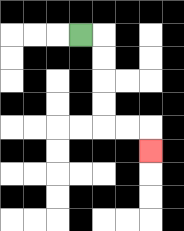{'start': '[3, 1]', 'end': '[6, 6]', 'path_directions': 'R,D,D,D,D,R,R,D', 'path_coordinates': '[[3, 1], [4, 1], [4, 2], [4, 3], [4, 4], [4, 5], [5, 5], [6, 5], [6, 6]]'}